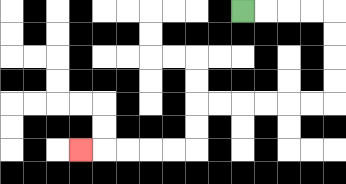{'start': '[10, 0]', 'end': '[3, 6]', 'path_directions': 'R,R,R,R,D,D,D,D,L,L,L,L,L,L,D,D,L,L,L,L,L', 'path_coordinates': '[[10, 0], [11, 0], [12, 0], [13, 0], [14, 0], [14, 1], [14, 2], [14, 3], [14, 4], [13, 4], [12, 4], [11, 4], [10, 4], [9, 4], [8, 4], [8, 5], [8, 6], [7, 6], [6, 6], [5, 6], [4, 6], [3, 6]]'}